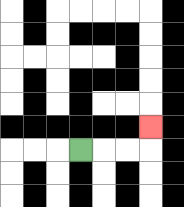{'start': '[3, 6]', 'end': '[6, 5]', 'path_directions': 'R,R,R,U', 'path_coordinates': '[[3, 6], [4, 6], [5, 6], [6, 6], [6, 5]]'}